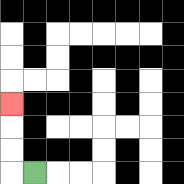{'start': '[1, 7]', 'end': '[0, 4]', 'path_directions': 'L,U,U,U', 'path_coordinates': '[[1, 7], [0, 7], [0, 6], [0, 5], [0, 4]]'}